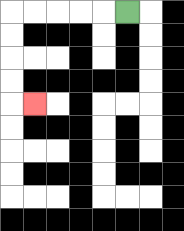{'start': '[5, 0]', 'end': '[1, 4]', 'path_directions': 'L,L,L,L,L,D,D,D,D,R', 'path_coordinates': '[[5, 0], [4, 0], [3, 0], [2, 0], [1, 0], [0, 0], [0, 1], [0, 2], [0, 3], [0, 4], [1, 4]]'}